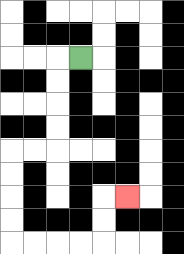{'start': '[3, 2]', 'end': '[5, 8]', 'path_directions': 'L,D,D,D,D,L,L,D,D,D,D,R,R,R,R,U,U,R', 'path_coordinates': '[[3, 2], [2, 2], [2, 3], [2, 4], [2, 5], [2, 6], [1, 6], [0, 6], [0, 7], [0, 8], [0, 9], [0, 10], [1, 10], [2, 10], [3, 10], [4, 10], [4, 9], [4, 8], [5, 8]]'}